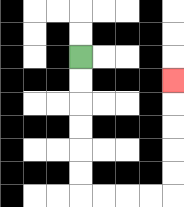{'start': '[3, 2]', 'end': '[7, 3]', 'path_directions': 'D,D,D,D,D,D,R,R,R,R,U,U,U,U,U', 'path_coordinates': '[[3, 2], [3, 3], [3, 4], [3, 5], [3, 6], [3, 7], [3, 8], [4, 8], [5, 8], [6, 8], [7, 8], [7, 7], [7, 6], [7, 5], [7, 4], [7, 3]]'}